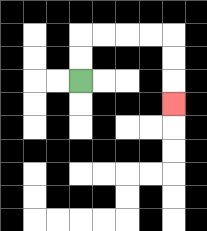{'start': '[3, 3]', 'end': '[7, 4]', 'path_directions': 'U,U,R,R,R,R,D,D,D', 'path_coordinates': '[[3, 3], [3, 2], [3, 1], [4, 1], [5, 1], [6, 1], [7, 1], [7, 2], [7, 3], [7, 4]]'}